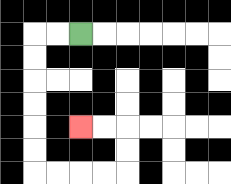{'start': '[3, 1]', 'end': '[3, 5]', 'path_directions': 'L,L,D,D,D,D,D,D,R,R,R,R,U,U,L,L', 'path_coordinates': '[[3, 1], [2, 1], [1, 1], [1, 2], [1, 3], [1, 4], [1, 5], [1, 6], [1, 7], [2, 7], [3, 7], [4, 7], [5, 7], [5, 6], [5, 5], [4, 5], [3, 5]]'}